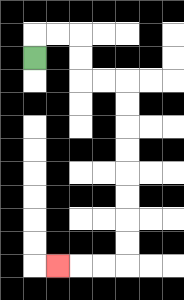{'start': '[1, 2]', 'end': '[2, 11]', 'path_directions': 'U,R,R,D,D,R,R,D,D,D,D,D,D,D,D,L,L,L', 'path_coordinates': '[[1, 2], [1, 1], [2, 1], [3, 1], [3, 2], [3, 3], [4, 3], [5, 3], [5, 4], [5, 5], [5, 6], [5, 7], [5, 8], [5, 9], [5, 10], [5, 11], [4, 11], [3, 11], [2, 11]]'}